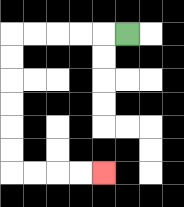{'start': '[5, 1]', 'end': '[4, 7]', 'path_directions': 'L,L,L,L,L,D,D,D,D,D,D,R,R,R,R', 'path_coordinates': '[[5, 1], [4, 1], [3, 1], [2, 1], [1, 1], [0, 1], [0, 2], [0, 3], [0, 4], [0, 5], [0, 6], [0, 7], [1, 7], [2, 7], [3, 7], [4, 7]]'}